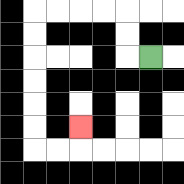{'start': '[6, 2]', 'end': '[3, 5]', 'path_directions': 'L,U,U,L,L,L,L,D,D,D,D,D,D,R,R,U', 'path_coordinates': '[[6, 2], [5, 2], [5, 1], [5, 0], [4, 0], [3, 0], [2, 0], [1, 0], [1, 1], [1, 2], [1, 3], [1, 4], [1, 5], [1, 6], [2, 6], [3, 6], [3, 5]]'}